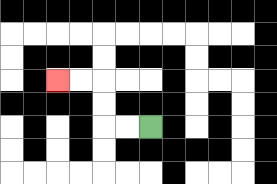{'start': '[6, 5]', 'end': '[2, 3]', 'path_directions': 'L,L,U,U,L,L', 'path_coordinates': '[[6, 5], [5, 5], [4, 5], [4, 4], [4, 3], [3, 3], [2, 3]]'}